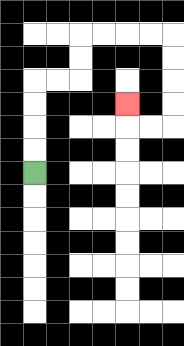{'start': '[1, 7]', 'end': '[5, 4]', 'path_directions': 'U,U,U,U,R,R,U,U,R,R,R,R,D,D,D,D,L,L,U', 'path_coordinates': '[[1, 7], [1, 6], [1, 5], [1, 4], [1, 3], [2, 3], [3, 3], [3, 2], [3, 1], [4, 1], [5, 1], [6, 1], [7, 1], [7, 2], [7, 3], [7, 4], [7, 5], [6, 5], [5, 5], [5, 4]]'}